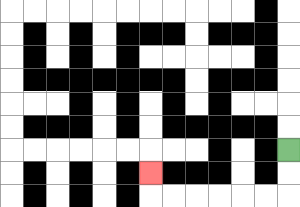{'start': '[12, 6]', 'end': '[6, 7]', 'path_directions': 'D,D,L,L,L,L,L,L,U', 'path_coordinates': '[[12, 6], [12, 7], [12, 8], [11, 8], [10, 8], [9, 8], [8, 8], [7, 8], [6, 8], [6, 7]]'}